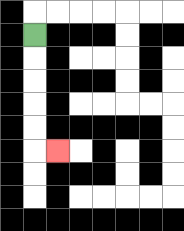{'start': '[1, 1]', 'end': '[2, 6]', 'path_directions': 'D,D,D,D,D,R', 'path_coordinates': '[[1, 1], [1, 2], [1, 3], [1, 4], [1, 5], [1, 6], [2, 6]]'}